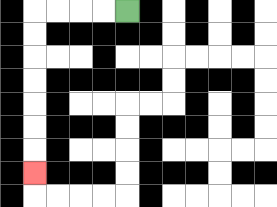{'start': '[5, 0]', 'end': '[1, 7]', 'path_directions': 'L,L,L,L,D,D,D,D,D,D,D', 'path_coordinates': '[[5, 0], [4, 0], [3, 0], [2, 0], [1, 0], [1, 1], [1, 2], [1, 3], [1, 4], [1, 5], [1, 6], [1, 7]]'}